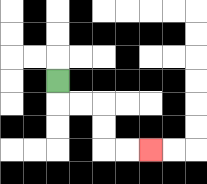{'start': '[2, 3]', 'end': '[6, 6]', 'path_directions': 'D,R,R,D,D,R,R', 'path_coordinates': '[[2, 3], [2, 4], [3, 4], [4, 4], [4, 5], [4, 6], [5, 6], [6, 6]]'}